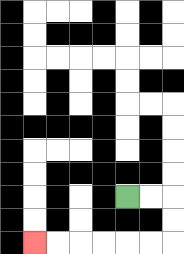{'start': '[5, 8]', 'end': '[1, 10]', 'path_directions': 'R,R,D,D,L,L,L,L,L,L', 'path_coordinates': '[[5, 8], [6, 8], [7, 8], [7, 9], [7, 10], [6, 10], [5, 10], [4, 10], [3, 10], [2, 10], [1, 10]]'}